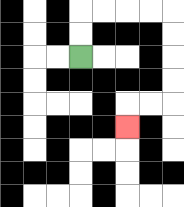{'start': '[3, 2]', 'end': '[5, 5]', 'path_directions': 'U,U,R,R,R,R,D,D,D,D,L,L,D', 'path_coordinates': '[[3, 2], [3, 1], [3, 0], [4, 0], [5, 0], [6, 0], [7, 0], [7, 1], [7, 2], [7, 3], [7, 4], [6, 4], [5, 4], [5, 5]]'}